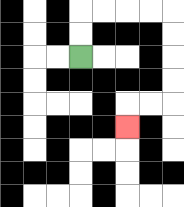{'start': '[3, 2]', 'end': '[5, 5]', 'path_directions': 'U,U,R,R,R,R,D,D,D,D,L,L,D', 'path_coordinates': '[[3, 2], [3, 1], [3, 0], [4, 0], [5, 0], [6, 0], [7, 0], [7, 1], [7, 2], [7, 3], [7, 4], [6, 4], [5, 4], [5, 5]]'}